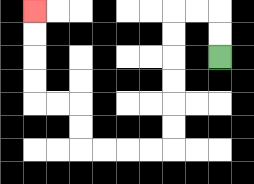{'start': '[9, 2]', 'end': '[1, 0]', 'path_directions': 'U,U,L,L,D,D,D,D,D,D,L,L,L,L,U,U,L,L,U,U,U,U', 'path_coordinates': '[[9, 2], [9, 1], [9, 0], [8, 0], [7, 0], [7, 1], [7, 2], [7, 3], [7, 4], [7, 5], [7, 6], [6, 6], [5, 6], [4, 6], [3, 6], [3, 5], [3, 4], [2, 4], [1, 4], [1, 3], [1, 2], [1, 1], [1, 0]]'}